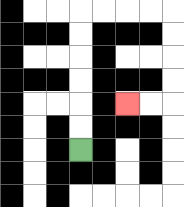{'start': '[3, 6]', 'end': '[5, 4]', 'path_directions': 'U,U,U,U,U,U,R,R,R,R,D,D,D,D,L,L', 'path_coordinates': '[[3, 6], [3, 5], [3, 4], [3, 3], [3, 2], [3, 1], [3, 0], [4, 0], [5, 0], [6, 0], [7, 0], [7, 1], [7, 2], [7, 3], [7, 4], [6, 4], [5, 4]]'}